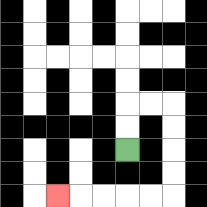{'start': '[5, 6]', 'end': '[2, 8]', 'path_directions': 'U,U,R,R,D,D,D,D,L,L,L,L,L', 'path_coordinates': '[[5, 6], [5, 5], [5, 4], [6, 4], [7, 4], [7, 5], [7, 6], [7, 7], [7, 8], [6, 8], [5, 8], [4, 8], [3, 8], [2, 8]]'}